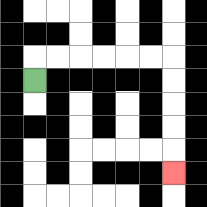{'start': '[1, 3]', 'end': '[7, 7]', 'path_directions': 'U,R,R,R,R,R,R,D,D,D,D,D', 'path_coordinates': '[[1, 3], [1, 2], [2, 2], [3, 2], [4, 2], [5, 2], [6, 2], [7, 2], [7, 3], [7, 4], [7, 5], [7, 6], [7, 7]]'}